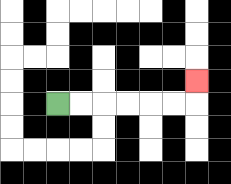{'start': '[2, 4]', 'end': '[8, 3]', 'path_directions': 'R,R,R,R,R,R,U', 'path_coordinates': '[[2, 4], [3, 4], [4, 4], [5, 4], [6, 4], [7, 4], [8, 4], [8, 3]]'}